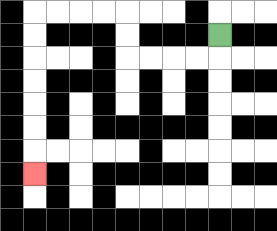{'start': '[9, 1]', 'end': '[1, 7]', 'path_directions': 'D,L,L,L,L,U,U,L,L,L,L,D,D,D,D,D,D,D', 'path_coordinates': '[[9, 1], [9, 2], [8, 2], [7, 2], [6, 2], [5, 2], [5, 1], [5, 0], [4, 0], [3, 0], [2, 0], [1, 0], [1, 1], [1, 2], [1, 3], [1, 4], [1, 5], [1, 6], [1, 7]]'}